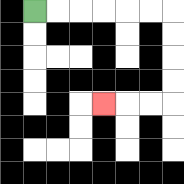{'start': '[1, 0]', 'end': '[4, 4]', 'path_directions': 'R,R,R,R,R,R,D,D,D,D,L,L,L', 'path_coordinates': '[[1, 0], [2, 0], [3, 0], [4, 0], [5, 0], [6, 0], [7, 0], [7, 1], [7, 2], [7, 3], [7, 4], [6, 4], [5, 4], [4, 4]]'}